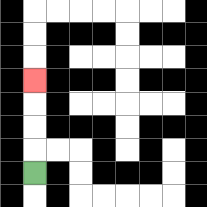{'start': '[1, 7]', 'end': '[1, 3]', 'path_directions': 'U,U,U,U', 'path_coordinates': '[[1, 7], [1, 6], [1, 5], [1, 4], [1, 3]]'}